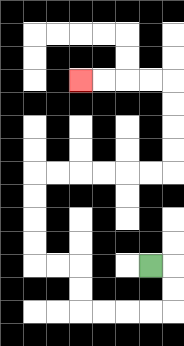{'start': '[6, 11]', 'end': '[3, 3]', 'path_directions': 'R,D,D,L,L,L,L,U,U,L,L,U,U,U,U,R,R,R,R,R,R,U,U,U,U,L,L,L,L', 'path_coordinates': '[[6, 11], [7, 11], [7, 12], [7, 13], [6, 13], [5, 13], [4, 13], [3, 13], [3, 12], [3, 11], [2, 11], [1, 11], [1, 10], [1, 9], [1, 8], [1, 7], [2, 7], [3, 7], [4, 7], [5, 7], [6, 7], [7, 7], [7, 6], [7, 5], [7, 4], [7, 3], [6, 3], [5, 3], [4, 3], [3, 3]]'}